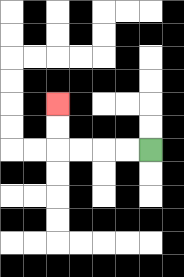{'start': '[6, 6]', 'end': '[2, 4]', 'path_directions': 'L,L,L,L,U,U', 'path_coordinates': '[[6, 6], [5, 6], [4, 6], [3, 6], [2, 6], [2, 5], [2, 4]]'}